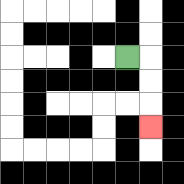{'start': '[5, 2]', 'end': '[6, 5]', 'path_directions': 'R,D,D,D', 'path_coordinates': '[[5, 2], [6, 2], [6, 3], [6, 4], [6, 5]]'}